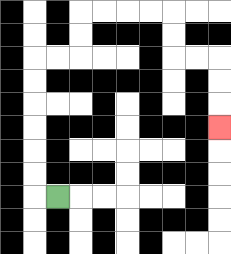{'start': '[2, 8]', 'end': '[9, 5]', 'path_directions': 'L,U,U,U,U,U,U,R,R,U,U,R,R,R,R,D,D,R,R,D,D,D', 'path_coordinates': '[[2, 8], [1, 8], [1, 7], [1, 6], [1, 5], [1, 4], [1, 3], [1, 2], [2, 2], [3, 2], [3, 1], [3, 0], [4, 0], [5, 0], [6, 0], [7, 0], [7, 1], [7, 2], [8, 2], [9, 2], [9, 3], [9, 4], [9, 5]]'}